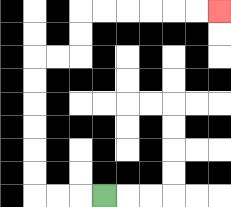{'start': '[4, 8]', 'end': '[9, 0]', 'path_directions': 'L,L,L,U,U,U,U,U,U,R,R,U,U,R,R,R,R,R,R', 'path_coordinates': '[[4, 8], [3, 8], [2, 8], [1, 8], [1, 7], [1, 6], [1, 5], [1, 4], [1, 3], [1, 2], [2, 2], [3, 2], [3, 1], [3, 0], [4, 0], [5, 0], [6, 0], [7, 0], [8, 0], [9, 0]]'}